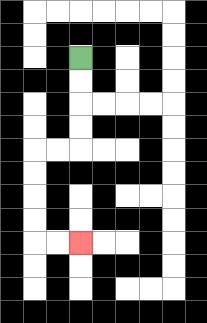{'start': '[3, 2]', 'end': '[3, 10]', 'path_directions': 'D,D,D,D,L,L,D,D,D,D,R,R', 'path_coordinates': '[[3, 2], [3, 3], [3, 4], [3, 5], [3, 6], [2, 6], [1, 6], [1, 7], [1, 8], [1, 9], [1, 10], [2, 10], [3, 10]]'}